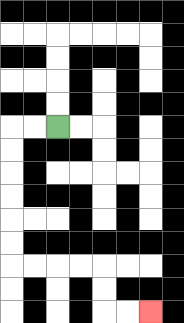{'start': '[2, 5]', 'end': '[6, 13]', 'path_directions': 'L,L,D,D,D,D,D,D,R,R,R,R,D,D,R,R', 'path_coordinates': '[[2, 5], [1, 5], [0, 5], [0, 6], [0, 7], [0, 8], [0, 9], [0, 10], [0, 11], [1, 11], [2, 11], [3, 11], [4, 11], [4, 12], [4, 13], [5, 13], [6, 13]]'}